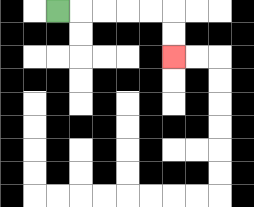{'start': '[2, 0]', 'end': '[7, 2]', 'path_directions': 'R,R,R,R,R,D,D', 'path_coordinates': '[[2, 0], [3, 0], [4, 0], [5, 0], [6, 0], [7, 0], [7, 1], [7, 2]]'}